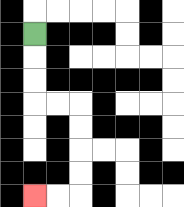{'start': '[1, 1]', 'end': '[1, 8]', 'path_directions': 'D,D,D,R,R,D,D,D,D,L,L', 'path_coordinates': '[[1, 1], [1, 2], [1, 3], [1, 4], [2, 4], [3, 4], [3, 5], [3, 6], [3, 7], [3, 8], [2, 8], [1, 8]]'}